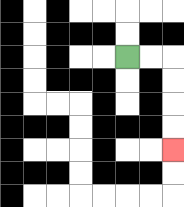{'start': '[5, 2]', 'end': '[7, 6]', 'path_directions': 'R,R,D,D,D,D', 'path_coordinates': '[[5, 2], [6, 2], [7, 2], [7, 3], [7, 4], [7, 5], [7, 6]]'}